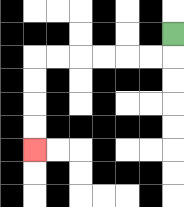{'start': '[7, 1]', 'end': '[1, 6]', 'path_directions': 'D,L,L,L,L,L,L,D,D,D,D', 'path_coordinates': '[[7, 1], [7, 2], [6, 2], [5, 2], [4, 2], [3, 2], [2, 2], [1, 2], [1, 3], [1, 4], [1, 5], [1, 6]]'}